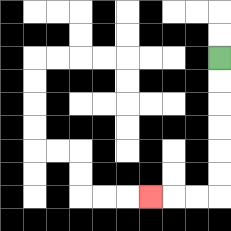{'start': '[9, 2]', 'end': '[6, 8]', 'path_directions': 'D,D,D,D,D,D,L,L,L', 'path_coordinates': '[[9, 2], [9, 3], [9, 4], [9, 5], [9, 6], [9, 7], [9, 8], [8, 8], [7, 8], [6, 8]]'}